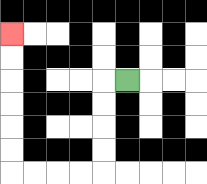{'start': '[5, 3]', 'end': '[0, 1]', 'path_directions': 'L,D,D,D,D,L,L,L,L,U,U,U,U,U,U', 'path_coordinates': '[[5, 3], [4, 3], [4, 4], [4, 5], [4, 6], [4, 7], [3, 7], [2, 7], [1, 7], [0, 7], [0, 6], [0, 5], [0, 4], [0, 3], [0, 2], [0, 1]]'}